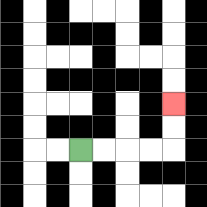{'start': '[3, 6]', 'end': '[7, 4]', 'path_directions': 'R,R,R,R,U,U', 'path_coordinates': '[[3, 6], [4, 6], [5, 6], [6, 6], [7, 6], [7, 5], [7, 4]]'}